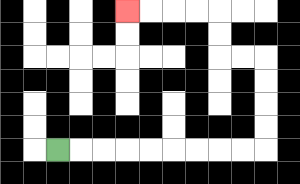{'start': '[2, 6]', 'end': '[5, 0]', 'path_directions': 'R,R,R,R,R,R,R,R,R,U,U,U,U,L,L,U,U,L,L,L,L', 'path_coordinates': '[[2, 6], [3, 6], [4, 6], [5, 6], [6, 6], [7, 6], [8, 6], [9, 6], [10, 6], [11, 6], [11, 5], [11, 4], [11, 3], [11, 2], [10, 2], [9, 2], [9, 1], [9, 0], [8, 0], [7, 0], [6, 0], [5, 0]]'}